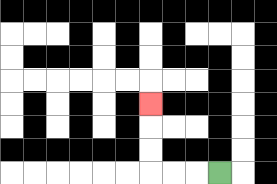{'start': '[9, 7]', 'end': '[6, 4]', 'path_directions': 'L,L,L,U,U,U', 'path_coordinates': '[[9, 7], [8, 7], [7, 7], [6, 7], [6, 6], [6, 5], [6, 4]]'}